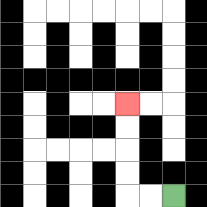{'start': '[7, 8]', 'end': '[5, 4]', 'path_directions': 'L,L,U,U,U,U', 'path_coordinates': '[[7, 8], [6, 8], [5, 8], [5, 7], [5, 6], [5, 5], [5, 4]]'}